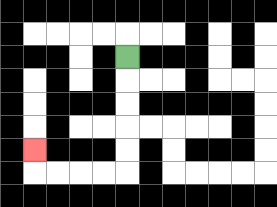{'start': '[5, 2]', 'end': '[1, 6]', 'path_directions': 'D,D,D,D,D,L,L,L,L,U', 'path_coordinates': '[[5, 2], [5, 3], [5, 4], [5, 5], [5, 6], [5, 7], [4, 7], [3, 7], [2, 7], [1, 7], [1, 6]]'}